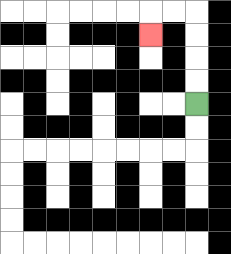{'start': '[8, 4]', 'end': '[6, 1]', 'path_directions': 'U,U,U,U,L,L,D', 'path_coordinates': '[[8, 4], [8, 3], [8, 2], [8, 1], [8, 0], [7, 0], [6, 0], [6, 1]]'}